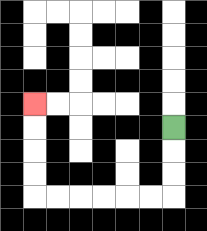{'start': '[7, 5]', 'end': '[1, 4]', 'path_directions': 'D,D,D,L,L,L,L,L,L,U,U,U,U', 'path_coordinates': '[[7, 5], [7, 6], [7, 7], [7, 8], [6, 8], [5, 8], [4, 8], [3, 8], [2, 8], [1, 8], [1, 7], [1, 6], [1, 5], [1, 4]]'}